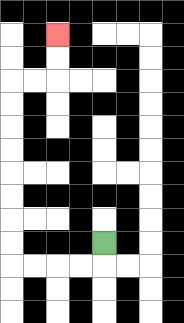{'start': '[4, 10]', 'end': '[2, 1]', 'path_directions': 'D,L,L,L,L,U,U,U,U,U,U,U,U,R,R,U,U', 'path_coordinates': '[[4, 10], [4, 11], [3, 11], [2, 11], [1, 11], [0, 11], [0, 10], [0, 9], [0, 8], [0, 7], [0, 6], [0, 5], [0, 4], [0, 3], [1, 3], [2, 3], [2, 2], [2, 1]]'}